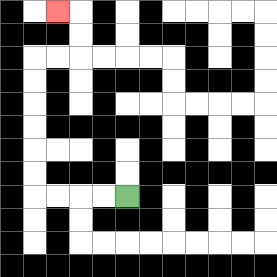{'start': '[5, 8]', 'end': '[2, 0]', 'path_directions': 'L,L,L,L,U,U,U,U,U,U,R,R,U,U,L', 'path_coordinates': '[[5, 8], [4, 8], [3, 8], [2, 8], [1, 8], [1, 7], [1, 6], [1, 5], [1, 4], [1, 3], [1, 2], [2, 2], [3, 2], [3, 1], [3, 0], [2, 0]]'}